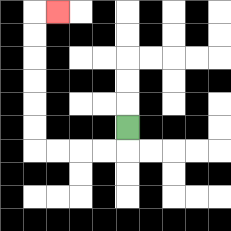{'start': '[5, 5]', 'end': '[2, 0]', 'path_directions': 'D,L,L,L,L,U,U,U,U,U,U,R', 'path_coordinates': '[[5, 5], [5, 6], [4, 6], [3, 6], [2, 6], [1, 6], [1, 5], [1, 4], [1, 3], [1, 2], [1, 1], [1, 0], [2, 0]]'}